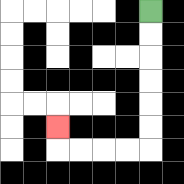{'start': '[6, 0]', 'end': '[2, 5]', 'path_directions': 'D,D,D,D,D,D,L,L,L,L,U', 'path_coordinates': '[[6, 0], [6, 1], [6, 2], [6, 3], [6, 4], [6, 5], [6, 6], [5, 6], [4, 6], [3, 6], [2, 6], [2, 5]]'}